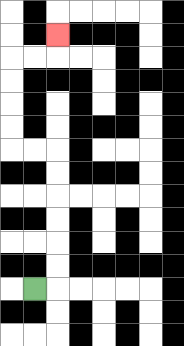{'start': '[1, 12]', 'end': '[2, 1]', 'path_directions': 'R,U,U,U,U,U,U,L,L,U,U,U,U,R,R,U', 'path_coordinates': '[[1, 12], [2, 12], [2, 11], [2, 10], [2, 9], [2, 8], [2, 7], [2, 6], [1, 6], [0, 6], [0, 5], [0, 4], [0, 3], [0, 2], [1, 2], [2, 2], [2, 1]]'}